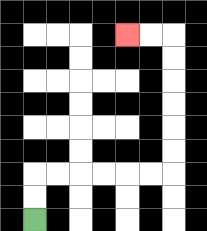{'start': '[1, 9]', 'end': '[5, 1]', 'path_directions': 'U,U,R,R,R,R,R,R,U,U,U,U,U,U,L,L', 'path_coordinates': '[[1, 9], [1, 8], [1, 7], [2, 7], [3, 7], [4, 7], [5, 7], [6, 7], [7, 7], [7, 6], [7, 5], [7, 4], [7, 3], [7, 2], [7, 1], [6, 1], [5, 1]]'}